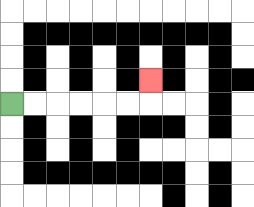{'start': '[0, 4]', 'end': '[6, 3]', 'path_directions': 'R,R,R,R,R,R,U', 'path_coordinates': '[[0, 4], [1, 4], [2, 4], [3, 4], [4, 4], [5, 4], [6, 4], [6, 3]]'}